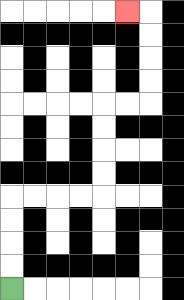{'start': '[0, 12]', 'end': '[5, 0]', 'path_directions': 'U,U,U,U,R,R,R,R,U,U,U,U,R,R,U,U,U,U,L', 'path_coordinates': '[[0, 12], [0, 11], [0, 10], [0, 9], [0, 8], [1, 8], [2, 8], [3, 8], [4, 8], [4, 7], [4, 6], [4, 5], [4, 4], [5, 4], [6, 4], [6, 3], [6, 2], [6, 1], [6, 0], [5, 0]]'}